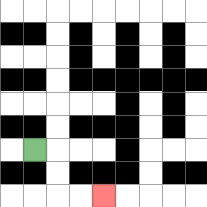{'start': '[1, 6]', 'end': '[4, 8]', 'path_directions': 'R,D,D,R,R', 'path_coordinates': '[[1, 6], [2, 6], [2, 7], [2, 8], [3, 8], [4, 8]]'}